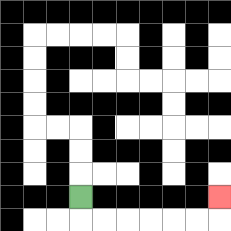{'start': '[3, 8]', 'end': '[9, 8]', 'path_directions': 'D,R,R,R,R,R,R,U', 'path_coordinates': '[[3, 8], [3, 9], [4, 9], [5, 9], [6, 9], [7, 9], [8, 9], [9, 9], [9, 8]]'}